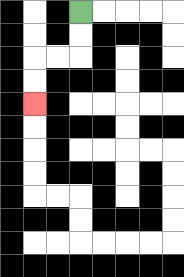{'start': '[3, 0]', 'end': '[1, 4]', 'path_directions': 'D,D,L,L,D,D', 'path_coordinates': '[[3, 0], [3, 1], [3, 2], [2, 2], [1, 2], [1, 3], [1, 4]]'}